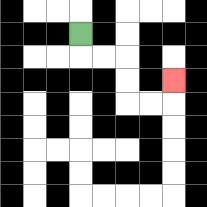{'start': '[3, 1]', 'end': '[7, 3]', 'path_directions': 'D,R,R,D,D,R,R,U', 'path_coordinates': '[[3, 1], [3, 2], [4, 2], [5, 2], [5, 3], [5, 4], [6, 4], [7, 4], [7, 3]]'}